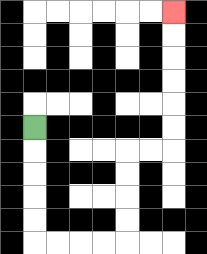{'start': '[1, 5]', 'end': '[7, 0]', 'path_directions': 'D,D,D,D,D,R,R,R,R,U,U,U,U,R,R,U,U,U,U,U,U', 'path_coordinates': '[[1, 5], [1, 6], [1, 7], [1, 8], [1, 9], [1, 10], [2, 10], [3, 10], [4, 10], [5, 10], [5, 9], [5, 8], [5, 7], [5, 6], [6, 6], [7, 6], [7, 5], [7, 4], [7, 3], [7, 2], [7, 1], [7, 0]]'}